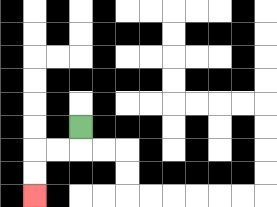{'start': '[3, 5]', 'end': '[1, 8]', 'path_directions': 'D,L,L,D,D', 'path_coordinates': '[[3, 5], [3, 6], [2, 6], [1, 6], [1, 7], [1, 8]]'}